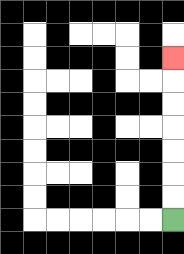{'start': '[7, 9]', 'end': '[7, 2]', 'path_directions': 'U,U,U,U,U,U,U', 'path_coordinates': '[[7, 9], [7, 8], [7, 7], [7, 6], [7, 5], [7, 4], [7, 3], [7, 2]]'}